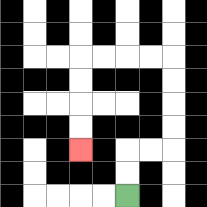{'start': '[5, 8]', 'end': '[3, 6]', 'path_directions': 'U,U,R,R,U,U,U,U,L,L,L,L,D,D,D,D', 'path_coordinates': '[[5, 8], [5, 7], [5, 6], [6, 6], [7, 6], [7, 5], [7, 4], [7, 3], [7, 2], [6, 2], [5, 2], [4, 2], [3, 2], [3, 3], [3, 4], [3, 5], [3, 6]]'}